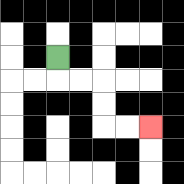{'start': '[2, 2]', 'end': '[6, 5]', 'path_directions': 'D,R,R,D,D,R,R', 'path_coordinates': '[[2, 2], [2, 3], [3, 3], [4, 3], [4, 4], [4, 5], [5, 5], [6, 5]]'}